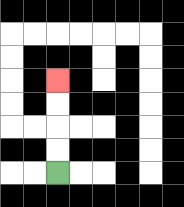{'start': '[2, 7]', 'end': '[2, 3]', 'path_directions': 'U,U,U,U', 'path_coordinates': '[[2, 7], [2, 6], [2, 5], [2, 4], [2, 3]]'}